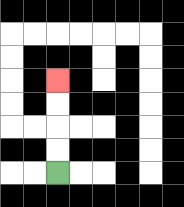{'start': '[2, 7]', 'end': '[2, 3]', 'path_directions': 'U,U,U,U', 'path_coordinates': '[[2, 7], [2, 6], [2, 5], [2, 4], [2, 3]]'}